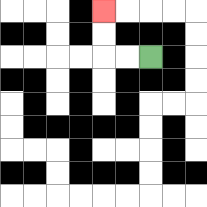{'start': '[6, 2]', 'end': '[4, 0]', 'path_directions': 'L,L,U,U', 'path_coordinates': '[[6, 2], [5, 2], [4, 2], [4, 1], [4, 0]]'}